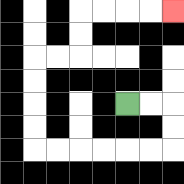{'start': '[5, 4]', 'end': '[7, 0]', 'path_directions': 'R,R,D,D,L,L,L,L,L,L,U,U,U,U,R,R,U,U,R,R,R,R', 'path_coordinates': '[[5, 4], [6, 4], [7, 4], [7, 5], [7, 6], [6, 6], [5, 6], [4, 6], [3, 6], [2, 6], [1, 6], [1, 5], [1, 4], [1, 3], [1, 2], [2, 2], [3, 2], [3, 1], [3, 0], [4, 0], [5, 0], [6, 0], [7, 0]]'}